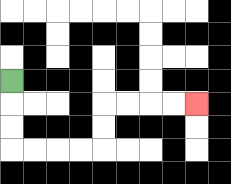{'start': '[0, 3]', 'end': '[8, 4]', 'path_directions': 'D,D,D,R,R,R,R,U,U,R,R,R,R', 'path_coordinates': '[[0, 3], [0, 4], [0, 5], [0, 6], [1, 6], [2, 6], [3, 6], [4, 6], [4, 5], [4, 4], [5, 4], [6, 4], [7, 4], [8, 4]]'}